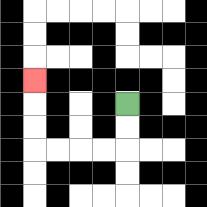{'start': '[5, 4]', 'end': '[1, 3]', 'path_directions': 'D,D,L,L,L,L,U,U,U', 'path_coordinates': '[[5, 4], [5, 5], [5, 6], [4, 6], [3, 6], [2, 6], [1, 6], [1, 5], [1, 4], [1, 3]]'}